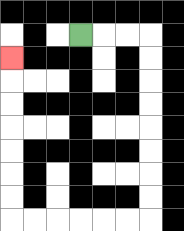{'start': '[3, 1]', 'end': '[0, 2]', 'path_directions': 'R,R,R,D,D,D,D,D,D,D,D,L,L,L,L,L,L,U,U,U,U,U,U,U', 'path_coordinates': '[[3, 1], [4, 1], [5, 1], [6, 1], [6, 2], [6, 3], [6, 4], [6, 5], [6, 6], [6, 7], [6, 8], [6, 9], [5, 9], [4, 9], [3, 9], [2, 9], [1, 9], [0, 9], [0, 8], [0, 7], [0, 6], [0, 5], [0, 4], [0, 3], [0, 2]]'}